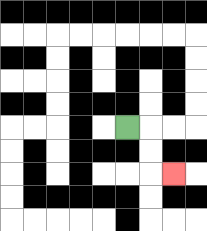{'start': '[5, 5]', 'end': '[7, 7]', 'path_directions': 'R,D,D,R', 'path_coordinates': '[[5, 5], [6, 5], [6, 6], [6, 7], [7, 7]]'}